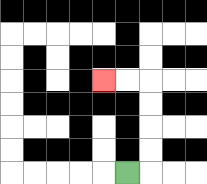{'start': '[5, 7]', 'end': '[4, 3]', 'path_directions': 'R,U,U,U,U,L,L', 'path_coordinates': '[[5, 7], [6, 7], [6, 6], [6, 5], [6, 4], [6, 3], [5, 3], [4, 3]]'}